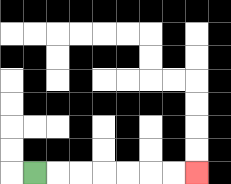{'start': '[1, 7]', 'end': '[8, 7]', 'path_directions': 'R,R,R,R,R,R,R', 'path_coordinates': '[[1, 7], [2, 7], [3, 7], [4, 7], [5, 7], [6, 7], [7, 7], [8, 7]]'}